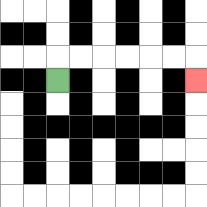{'start': '[2, 3]', 'end': '[8, 3]', 'path_directions': 'U,R,R,R,R,R,R,D', 'path_coordinates': '[[2, 3], [2, 2], [3, 2], [4, 2], [5, 2], [6, 2], [7, 2], [8, 2], [8, 3]]'}